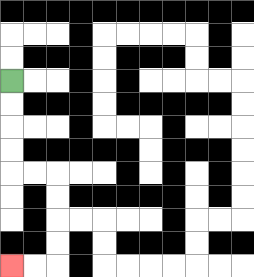{'start': '[0, 3]', 'end': '[0, 11]', 'path_directions': 'D,D,D,D,R,R,D,D,D,D,L,L', 'path_coordinates': '[[0, 3], [0, 4], [0, 5], [0, 6], [0, 7], [1, 7], [2, 7], [2, 8], [2, 9], [2, 10], [2, 11], [1, 11], [0, 11]]'}